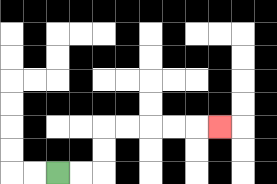{'start': '[2, 7]', 'end': '[9, 5]', 'path_directions': 'R,R,U,U,R,R,R,R,R', 'path_coordinates': '[[2, 7], [3, 7], [4, 7], [4, 6], [4, 5], [5, 5], [6, 5], [7, 5], [8, 5], [9, 5]]'}